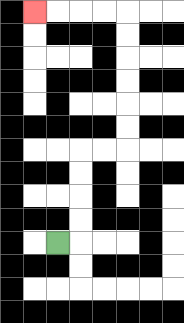{'start': '[2, 10]', 'end': '[1, 0]', 'path_directions': 'R,U,U,U,U,R,R,U,U,U,U,U,U,L,L,L,L', 'path_coordinates': '[[2, 10], [3, 10], [3, 9], [3, 8], [3, 7], [3, 6], [4, 6], [5, 6], [5, 5], [5, 4], [5, 3], [5, 2], [5, 1], [5, 0], [4, 0], [3, 0], [2, 0], [1, 0]]'}